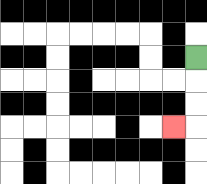{'start': '[8, 2]', 'end': '[7, 5]', 'path_directions': 'D,D,D,L', 'path_coordinates': '[[8, 2], [8, 3], [8, 4], [8, 5], [7, 5]]'}